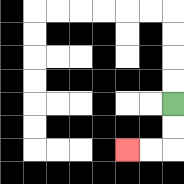{'start': '[7, 4]', 'end': '[5, 6]', 'path_directions': 'D,D,L,L', 'path_coordinates': '[[7, 4], [7, 5], [7, 6], [6, 6], [5, 6]]'}